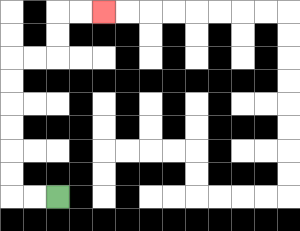{'start': '[2, 8]', 'end': '[4, 0]', 'path_directions': 'L,L,U,U,U,U,U,U,R,R,U,U,R,R', 'path_coordinates': '[[2, 8], [1, 8], [0, 8], [0, 7], [0, 6], [0, 5], [0, 4], [0, 3], [0, 2], [1, 2], [2, 2], [2, 1], [2, 0], [3, 0], [4, 0]]'}